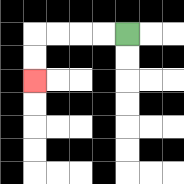{'start': '[5, 1]', 'end': '[1, 3]', 'path_directions': 'L,L,L,L,D,D', 'path_coordinates': '[[5, 1], [4, 1], [3, 1], [2, 1], [1, 1], [1, 2], [1, 3]]'}